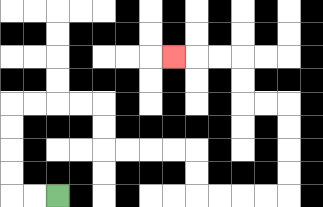{'start': '[2, 8]', 'end': '[7, 2]', 'path_directions': 'L,L,U,U,U,U,R,R,R,R,D,D,R,R,R,R,D,D,R,R,R,R,U,U,U,U,L,L,U,U,L,L,L', 'path_coordinates': '[[2, 8], [1, 8], [0, 8], [0, 7], [0, 6], [0, 5], [0, 4], [1, 4], [2, 4], [3, 4], [4, 4], [4, 5], [4, 6], [5, 6], [6, 6], [7, 6], [8, 6], [8, 7], [8, 8], [9, 8], [10, 8], [11, 8], [12, 8], [12, 7], [12, 6], [12, 5], [12, 4], [11, 4], [10, 4], [10, 3], [10, 2], [9, 2], [8, 2], [7, 2]]'}